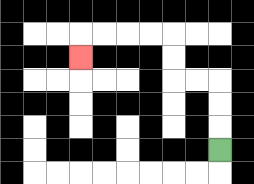{'start': '[9, 6]', 'end': '[3, 2]', 'path_directions': 'U,U,U,L,L,U,U,L,L,L,L,D', 'path_coordinates': '[[9, 6], [9, 5], [9, 4], [9, 3], [8, 3], [7, 3], [7, 2], [7, 1], [6, 1], [5, 1], [4, 1], [3, 1], [3, 2]]'}